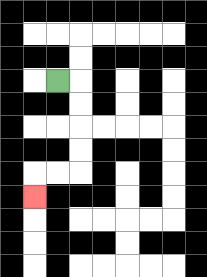{'start': '[2, 3]', 'end': '[1, 8]', 'path_directions': 'R,D,D,D,D,L,L,D', 'path_coordinates': '[[2, 3], [3, 3], [3, 4], [3, 5], [3, 6], [3, 7], [2, 7], [1, 7], [1, 8]]'}